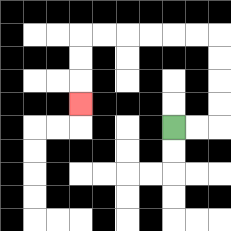{'start': '[7, 5]', 'end': '[3, 4]', 'path_directions': 'R,R,U,U,U,U,L,L,L,L,L,L,D,D,D', 'path_coordinates': '[[7, 5], [8, 5], [9, 5], [9, 4], [9, 3], [9, 2], [9, 1], [8, 1], [7, 1], [6, 1], [5, 1], [4, 1], [3, 1], [3, 2], [3, 3], [3, 4]]'}